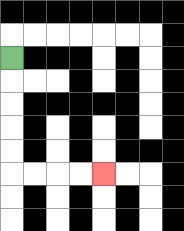{'start': '[0, 2]', 'end': '[4, 7]', 'path_directions': 'D,D,D,D,D,R,R,R,R', 'path_coordinates': '[[0, 2], [0, 3], [0, 4], [0, 5], [0, 6], [0, 7], [1, 7], [2, 7], [3, 7], [4, 7]]'}